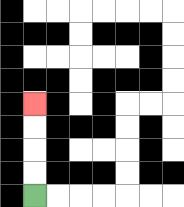{'start': '[1, 8]', 'end': '[1, 4]', 'path_directions': 'U,U,U,U', 'path_coordinates': '[[1, 8], [1, 7], [1, 6], [1, 5], [1, 4]]'}